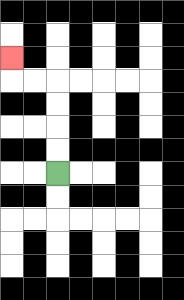{'start': '[2, 7]', 'end': '[0, 2]', 'path_directions': 'U,U,U,U,L,L,U', 'path_coordinates': '[[2, 7], [2, 6], [2, 5], [2, 4], [2, 3], [1, 3], [0, 3], [0, 2]]'}